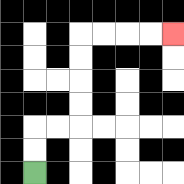{'start': '[1, 7]', 'end': '[7, 1]', 'path_directions': 'U,U,R,R,U,U,U,U,R,R,R,R', 'path_coordinates': '[[1, 7], [1, 6], [1, 5], [2, 5], [3, 5], [3, 4], [3, 3], [3, 2], [3, 1], [4, 1], [5, 1], [6, 1], [7, 1]]'}